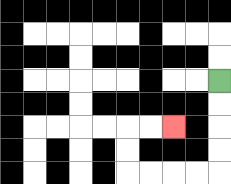{'start': '[9, 3]', 'end': '[7, 5]', 'path_directions': 'D,D,D,D,L,L,L,L,U,U,R,R', 'path_coordinates': '[[9, 3], [9, 4], [9, 5], [9, 6], [9, 7], [8, 7], [7, 7], [6, 7], [5, 7], [5, 6], [5, 5], [6, 5], [7, 5]]'}